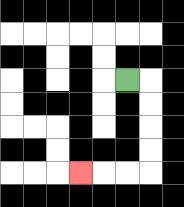{'start': '[5, 3]', 'end': '[3, 7]', 'path_directions': 'R,D,D,D,D,L,L,L', 'path_coordinates': '[[5, 3], [6, 3], [6, 4], [6, 5], [6, 6], [6, 7], [5, 7], [4, 7], [3, 7]]'}